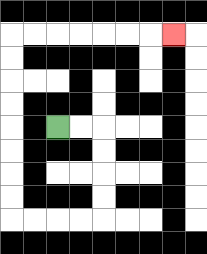{'start': '[2, 5]', 'end': '[7, 1]', 'path_directions': 'R,R,D,D,D,D,L,L,L,L,U,U,U,U,U,U,U,U,R,R,R,R,R,R,R', 'path_coordinates': '[[2, 5], [3, 5], [4, 5], [4, 6], [4, 7], [4, 8], [4, 9], [3, 9], [2, 9], [1, 9], [0, 9], [0, 8], [0, 7], [0, 6], [0, 5], [0, 4], [0, 3], [0, 2], [0, 1], [1, 1], [2, 1], [3, 1], [4, 1], [5, 1], [6, 1], [7, 1]]'}